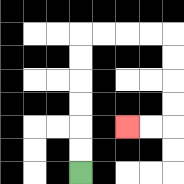{'start': '[3, 7]', 'end': '[5, 5]', 'path_directions': 'U,U,U,U,U,U,R,R,R,R,D,D,D,D,L,L', 'path_coordinates': '[[3, 7], [3, 6], [3, 5], [3, 4], [3, 3], [3, 2], [3, 1], [4, 1], [5, 1], [6, 1], [7, 1], [7, 2], [7, 3], [7, 4], [7, 5], [6, 5], [5, 5]]'}